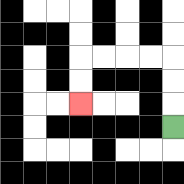{'start': '[7, 5]', 'end': '[3, 4]', 'path_directions': 'U,U,U,L,L,L,L,D,D', 'path_coordinates': '[[7, 5], [7, 4], [7, 3], [7, 2], [6, 2], [5, 2], [4, 2], [3, 2], [3, 3], [3, 4]]'}